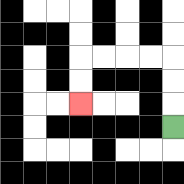{'start': '[7, 5]', 'end': '[3, 4]', 'path_directions': 'U,U,U,L,L,L,L,D,D', 'path_coordinates': '[[7, 5], [7, 4], [7, 3], [7, 2], [6, 2], [5, 2], [4, 2], [3, 2], [3, 3], [3, 4]]'}